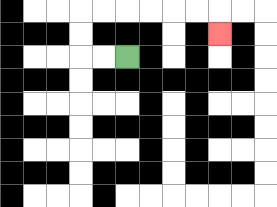{'start': '[5, 2]', 'end': '[9, 1]', 'path_directions': 'L,L,U,U,R,R,R,R,R,R,D', 'path_coordinates': '[[5, 2], [4, 2], [3, 2], [3, 1], [3, 0], [4, 0], [5, 0], [6, 0], [7, 0], [8, 0], [9, 0], [9, 1]]'}